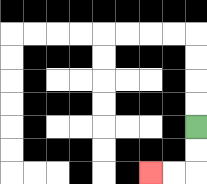{'start': '[8, 5]', 'end': '[6, 7]', 'path_directions': 'D,D,L,L', 'path_coordinates': '[[8, 5], [8, 6], [8, 7], [7, 7], [6, 7]]'}